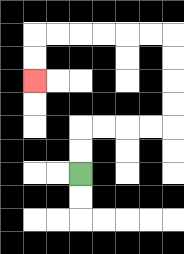{'start': '[3, 7]', 'end': '[1, 3]', 'path_directions': 'U,U,R,R,R,R,U,U,U,U,L,L,L,L,L,L,D,D', 'path_coordinates': '[[3, 7], [3, 6], [3, 5], [4, 5], [5, 5], [6, 5], [7, 5], [7, 4], [7, 3], [7, 2], [7, 1], [6, 1], [5, 1], [4, 1], [3, 1], [2, 1], [1, 1], [1, 2], [1, 3]]'}